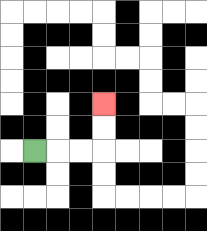{'start': '[1, 6]', 'end': '[4, 4]', 'path_directions': 'R,R,R,U,U', 'path_coordinates': '[[1, 6], [2, 6], [3, 6], [4, 6], [4, 5], [4, 4]]'}